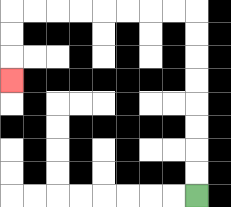{'start': '[8, 8]', 'end': '[0, 3]', 'path_directions': 'U,U,U,U,U,U,U,U,L,L,L,L,L,L,L,L,D,D,D', 'path_coordinates': '[[8, 8], [8, 7], [8, 6], [8, 5], [8, 4], [8, 3], [8, 2], [8, 1], [8, 0], [7, 0], [6, 0], [5, 0], [4, 0], [3, 0], [2, 0], [1, 0], [0, 0], [0, 1], [0, 2], [0, 3]]'}